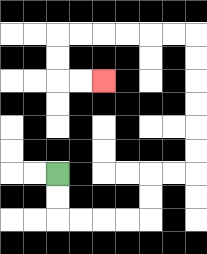{'start': '[2, 7]', 'end': '[4, 3]', 'path_directions': 'D,D,R,R,R,R,U,U,R,R,U,U,U,U,U,U,L,L,L,L,L,L,D,D,R,R', 'path_coordinates': '[[2, 7], [2, 8], [2, 9], [3, 9], [4, 9], [5, 9], [6, 9], [6, 8], [6, 7], [7, 7], [8, 7], [8, 6], [8, 5], [8, 4], [8, 3], [8, 2], [8, 1], [7, 1], [6, 1], [5, 1], [4, 1], [3, 1], [2, 1], [2, 2], [2, 3], [3, 3], [4, 3]]'}